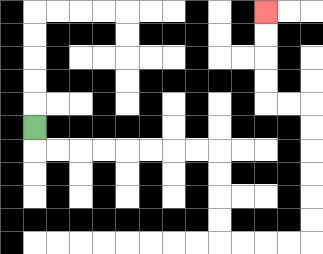{'start': '[1, 5]', 'end': '[11, 0]', 'path_directions': 'D,R,R,R,R,R,R,R,R,D,D,D,D,R,R,R,R,U,U,U,U,U,U,L,L,U,U,U,U', 'path_coordinates': '[[1, 5], [1, 6], [2, 6], [3, 6], [4, 6], [5, 6], [6, 6], [7, 6], [8, 6], [9, 6], [9, 7], [9, 8], [9, 9], [9, 10], [10, 10], [11, 10], [12, 10], [13, 10], [13, 9], [13, 8], [13, 7], [13, 6], [13, 5], [13, 4], [12, 4], [11, 4], [11, 3], [11, 2], [11, 1], [11, 0]]'}